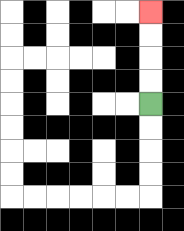{'start': '[6, 4]', 'end': '[6, 0]', 'path_directions': 'U,U,U,U', 'path_coordinates': '[[6, 4], [6, 3], [6, 2], [6, 1], [6, 0]]'}